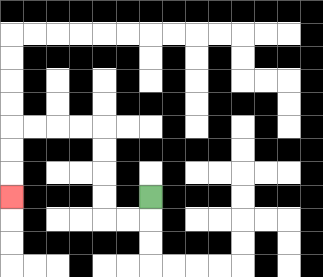{'start': '[6, 8]', 'end': '[0, 8]', 'path_directions': 'D,L,L,U,U,U,U,L,L,L,L,D,D,D', 'path_coordinates': '[[6, 8], [6, 9], [5, 9], [4, 9], [4, 8], [4, 7], [4, 6], [4, 5], [3, 5], [2, 5], [1, 5], [0, 5], [0, 6], [0, 7], [0, 8]]'}